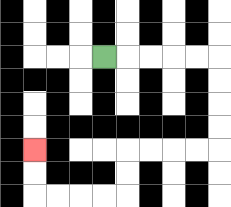{'start': '[4, 2]', 'end': '[1, 6]', 'path_directions': 'R,R,R,R,R,D,D,D,D,L,L,L,L,D,D,L,L,L,L,U,U', 'path_coordinates': '[[4, 2], [5, 2], [6, 2], [7, 2], [8, 2], [9, 2], [9, 3], [9, 4], [9, 5], [9, 6], [8, 6], [7, 6], [6, 6], [5, 6], [5, 7], [5, 8], [4, 8], [3, 8], [2, 8], [1, 8], [1, 7], [1, 6]]'}